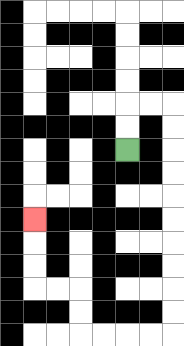{'start': '[5, 6]', 'end': '[1, 9]', 'path_directions': 'U,U,R,R,D,D,D,D,D,D,D,D,D,D,L,L,L,L,U,U,L,L,U,U,U', 'path_coordinates': '[[5, 6], [5, 5], [5, 4], [6, 4], [7, 4], [7, 5], [7, 6], [7, 7], [7, 8], [7, 9], [7, 10], [7, 11], [7, 12], [7, 13], [7, 14], [6, 14], [5, 14], [4, 14], [3, 14], [3, 13], [3, 12], [2, 12], [1, 12], [1, 11], [1, 10], [1, 9]]'}